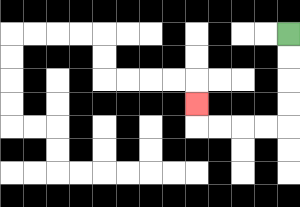{'start': '[12, 1]', 'end': '[8, 4]', 'path_directions': 'D,D,D,D,L,L,L,L,U', 'path_coordinates': '[[12, 1], [12, 2], [12, 3], [12, 4], [12, 5], [11, 5], [10, 5], [9, 5], [8, 5], [8, 4]]'}